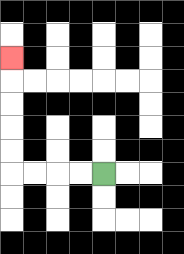{'start': '[4, 7]', 'end': '[0, 2]', 'path_directions': 'L,L,L,L,U,U,U,U,U', 'path_coordinates': '[[4, 7], [3, 7], [2, 7], [1, 7], [0, 7], [0, 6], [0, 5], [0, 4], [0, 3], [0, 2]]'}